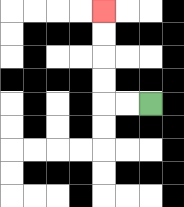{'start': '[6, 4]', 'end': '[4, 0]', 'path_directions': 'L,L,U,U,U,U', 'path_coordinates': '[[6, 4], [5, 4], [4, 4], [4, 3], [4, 2], [4, 1], [4, 0]]'}